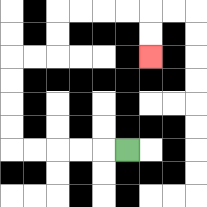{'start': '[5, 6]', 'end': '[6, 2]', 'path_directions': 'L,L,L,L,L,U,U,U,U,R,R,U,U,R,R,R,R,D,D', 'path_coordinates': '[[5, 6], [4, 6], [3, 6], [2, 6], [1, 6], [0, 6], [0, 5], [0, 4], [0, 3], [0, 2], [1, 2], [2, 2], [2, 1], [2, 0], [3, 0], [4, 0], [5, 0], [6, 0], [6, 1], [6, 2]]'}